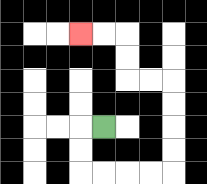{'start': '[4, 5]', 'end': '[3, 1]', 'path_directions': 'L,D,D,R,R,R,R,U,U,U,U,L,L,U,U,L,L', 'path_coordinates': '[[4, 5], [3, 5], [3, 6], [3, 7], [4, 7], [5, 7], [6, 7], [7, 7], [7, 6], [7, 5], [7, 4], [7, 3], [6, 3], [5, 3], [5, 2], [5, 1], [4, 1], [3, 1]]'}